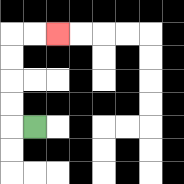{'start': '[1, 5]', 'end': '[2, 1]', 'path_directions': 'L,U,U,U,U,R,R', 'path_coordinates': '[[1, 5], [0, 5], [0, 4], [0, 3], [0, 2], [0, 1], [1, 1], [2, 1]]'}